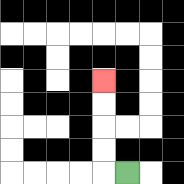{'start': '[5, 7]', 'end': '[4, 3]', 'path_directions': 'L,U,U,U,U', 'path_coordinates': '[[5, 7], [4, 7], [4, 6], [4, 5], [4, 4], [4, 3]]'}